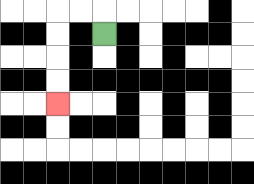{'start': '[4, 1]', 'end': '[2, 4]', 'path_directions': 'U,L,L,D,D,D,D', 'path_coordinates': '[[4, 1], [4, 0], [3, 0], [2, 0], [2, 1], [2, 2], [2, 3], [2, 4]]'}